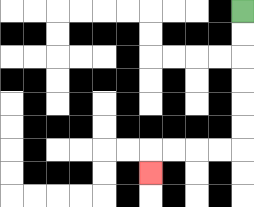{'start': '[10, 0]', 'end': '[6, 7]', 'path_directions': 'D,D,D,D,D,D,L,L,L,L,D', 'path_coordinates': '[[10, 0], [10, 1], [10, 2], [10, 3], [10, 4], [10, 5], [10, 6], [9, 6], [8, 6], [7, 6], [6, 6], [6, 7]]'}